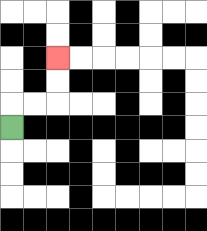{'start': '[0, 5]', 'end': '[2, 2]', 'path_directions': 'U,R,R,U,U', 'path_coordinates': '[[0, 5], [0, 4], [1, 4], [2, 4], [2, 3], [2, 2]]'}